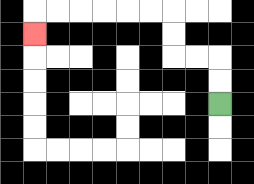{'start': '[9, 4]', 'end': '[1, 1]', 'path_directions': 'U,U,L,L,U,U,L,L,L,L,L,L,D', 'path_coordinates': '[[9, 4], [9, 3], [9, 2], [8, 2], [7, 2], [7, 1], [7, 0], [6, 0], [5, 0], [4, 0], [3, 0], [2, 0], [1, 0], [1, 1]]'}